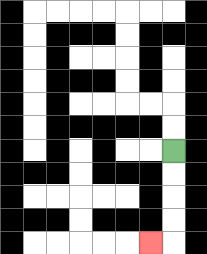{'start': '[7, 6]', 'end': '[6, 10]', 'path_directions': 'D,D,D,D,L', 'path_coordinates': '[[7, 6], [7, 7], [7, 8], [7, 9], [7, 10], [6, 10]]'}